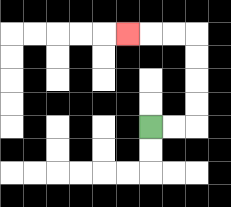{'start': '[6, 5]', 'end': '[5, 1]', 'path_directions': 'R,R,U,U,U,U,L,L,L', 'path_coordinates': '[[6, 5], [7, 5], [8, 5], [8, 4], [8, 3], [8, 2], [8, 1], [7, 1], [6, 1], [5, 1]]'}